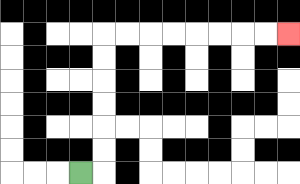{'start': '[3, 7]', 'end': '[12, 1]', 'path_directions': 'R,U,U,U,U,U,U,R,R,R,R,R,R,R,R', 'path_coordinates': '[[3, 7], [4, 7], [4, 6], [4, 5], [4, 4], [4, 3], [4, 2], [4, 1], [5, 1], [6, 1], [7, 1], [8, 1], [9, 1], [10, 1], [11, 1], [12, 1]]'}